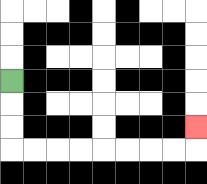{'start': '[0, 3]', 'end': '[8, 5]', 'path_directions': 'D,D,D,R,R,R,R,R,R,R,R,U', 'path_coordinates': '[[0, 3], [0, 4], [0, 5], [0, 6], [1, 6], [2, 6], [3, 6], [4, 6], [5, 6], [6, 6], [7, 6], [8, 6], [8, 5]]'}